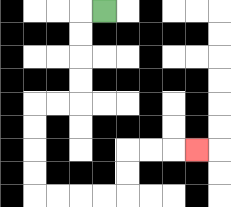{'start': '[4, 0]', 'end': '[8, 6]', 'path_directions': 'L,D,D,D,D,L,L,D,D,D,D,R,R,R,R,U,U,R,R,R', 'path_coordinates': '[[4, 0], [3, 0], [3, 1], [3, 2], [3, 3], [3, 4], [2, 4], [1, 4], [1, 5], [1, 6], [1, 7], [1, 8], [2, 8], [3, 8], [4, 8], [5, 8], [5, 7], [5, 6], [6, 6], [7, 6], [8, 6]]'}